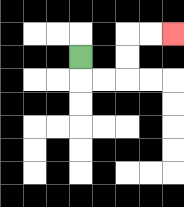{'start': '[3, 2]', 'end': '[7, 1]', 'path_directions': 'D,R,R,U,U,R,R', 'path_coordinates': '[[3, 2], [3, 3], [4, 3], [5, 3], [5, 2], [5, 1], [6, 1], [7, 1]]'}